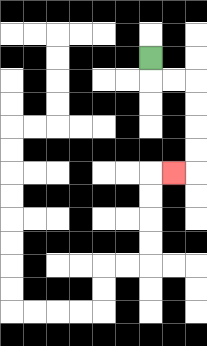{'start': '[6, 2]', 'end': '[7, 7]', 'path_directions': 'D,R,R,D,D,D,D,L', 'path_coordinates': '[[6, 2], [6, 3], [7, 3], [8, 3], [8, 4], [8, 5], [8, 6], [8, 7], [7, 7]]'}